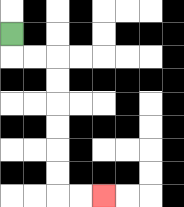{'start': '[0, 1]', 'end': '[4, 8]', 'path_directions': 'D,R,R,D,D,D,D,D,D,R,R', 'path_coordinates': '[[0, 1], [0, 2], [1, 2], [2, 2], [2, 3], [2, 4], [2, 5], [2, 6], [2, 7], [2, 8], [3, 8], [4, 8]]'}